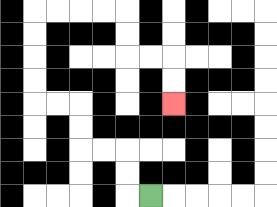{'start': '[6, 8]', 'end': '[7, 4]', 'path_directions': 'L,U,U,L,L,U,U,L,L,U,U,U,U,R,R,R,R,D,D,R,R,D,D', 'path_coordinates': '[[6, 8], [5, 8], [5, 7], [5, 6], [4, 6], [3, 6], [3, 5], [3, 4], [2, 4], [1, 4], [1, 3], [1, 2], [1, 1], [1, 0], [2, 0], [3, 0], [4, 0], [5, 0], [5, 1], [5, 2], [6, 2], [7, 2], [7, 3], [7, 4]]'}